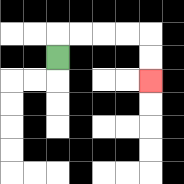{'start': '[2, 2]', 'end': '[6, 3]', 'path_directions': 'U,R,R,R,R,D,D', 'path_coordinates': '[[2, 2], [2, 1], [3, 1], [4, 1], [5, 1], [6, 1], [6, 2], [6, 3]]'}